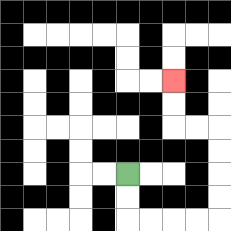{'start': '[5, 7]', 'end': '[7, 3]', 'path_directions': 'D,D,R,R,R,R,U,U,U,U,L,L,U,U', 'path_coordinates': '[[5, 7], [5, 8], [5, 9], [6, 9], [7, 9], [8, 9], [9, 9], [9, 8], [9, 7], [9, 6], [9, 5], [8, 5], [7, 5], [7, 4], [7, 3]]'}